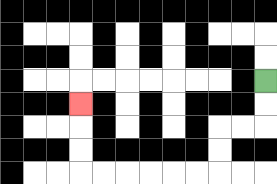{'start': '[11, 3]', 'end': '[3, 4]', 'path_directions': 'D,D,L,L,D,D,L,L,L,L,L,L,U,U,U', 'path_coordinates': '[[11, 3], [11, 4], [11, 5], [10, 5], [9, 5], [9, 6], [9, 7], [8, 7], [7, 7], [6, 7], [5, 7], [4, 7], [3, 7], [3, 6], [3, 5], [3, 4]]'}